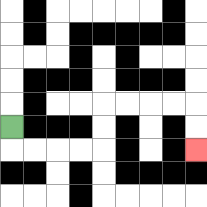{'start': '[0, 5]', 'end': '[8, 6]', 'path_directions': 'D,R,R,R,R,U,U,R,R,R,R,D,D', 'path_coordinates': '[[0, 5], [0, 6], [1, 6], [2, 6], [3, 6], [4, 6], [4, 5], [4, 4], [5, 4], [6, 4], [7, 4], [8, 4], [8, 5], [8, 6]]'}